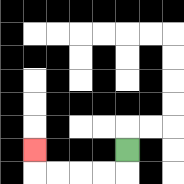{'start': '[5, 6]', 'end': '[1, 6]', 'path_directions': 'D,L,L,L,L,U', 'path_coordinates': '[[5, 6], [5, 7], [4, 7], [3, 7], [2, 7], [1, 7], [1, 6]]'}